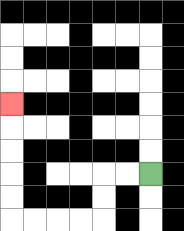{'start': '[6, 7]', 'end': '[0, 4]', 'path_directions': 'L,L,D,D,L,L,L,L,U,U,U,U,U', 'path_coordinates': '[[6, 7], [5, 7], [4, 7], [4, 8], [4, 9], [3, 9], [2, 9], [1, 9], [0, 9], [0, 8], [0, 7], [0, 6], [0, 5], [0, 4]]'}